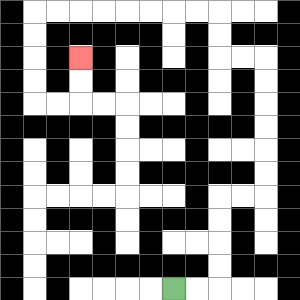{'start': '[7, 12]', 'end': '[3, 2]', 'path_directions': 'R,R,U,U,U,U,R,R,U,U,U,U,U,U,L,L,U,U,L,L,L,L,L,L,L,L,D,D,D,D,R,R,U,U', 'path_coordinates': '[[7, 12], [8, 12], [9, 12], [9, 11], [9, 10], [9, 9], [9, 8], [10, 8], [11, 8], [11, 7], [11, 6], [11, 5], [11, 4], [11, 3], [11, 2], [10, 2], [9, 2], [9, 1], [9, 0], [8, 0], [7, 0], [6, 0], [5, 0], [4, 0], [3, 0], [2, 0], [1, 0], [1, 1], [1, 2], [1, 3], [1, 4], [2, 4], [3, 4], [3, 3], [3, 2]]'}